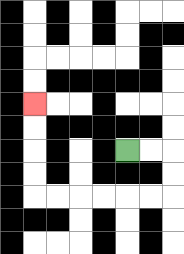{'start': '[5, 6]', 'end': '[1, 4]', 'path_directions': 'R,R,D,D,L,L,L,L,L,L,U,U,U,U', 'path_coordinates': '[[5, 6], [6, 6], [7, 6], [7, 7], [7, 8], [6, 8], [5, 8], [4, 8], [3, 8], [2, 8], [1, 8], [1, 7], [1, 6], [1, 5], [1, 4]]'}